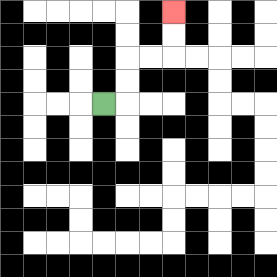{'start': '[4, 4]', 'end': '[7, 0]', 'path_directions': 'R,U,U,R,R,U,U', 'path_coordinates': '[[4, 4], [5, 4], [5, 3], [5, 2], [6, 2], [7, 2], [7, 1], [7, 0]]'}